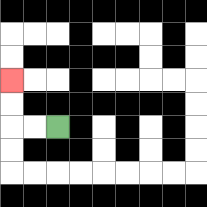{'start': '[2, 5]', 'end': '[0, 3]', 'path_directions': 'L,L,U,U', 'path_coordinates': '[[2, 5], [1, 5], [0, 5], [0, 4], [0, 3]]'}